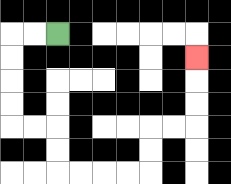{'start': '[2, 1]', 'end': '[8, 2]', 'path_directions': 'L,L,D,D,D,D,R,R,D,D,R,R,R,R,U,U,R,R,U,U,U', 'path_coordinates': '[[2, 1], [1, 1], [0, 1], [0, 2], [0, 3], [0, 4], [0, 5], [1, 5], [2, 5], [2, 6], [2, 7], [3, 7], [4, 7], [5, 7], [6, 7], [6, 6], [6, 5], [7, 5], [8, 5], [8, 4], [8, 3], [8, 2]]'}